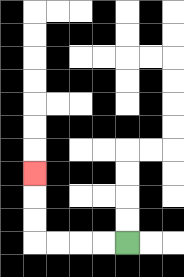{'start': '[5, 10]', 'end': '[1, 7]', 'path_directions': 'L,L,L,L,U,U,U', 'path_coordinates': '[[5, 10], [4, 10], [3, 10], [2, 10], [1, 10], [1, 9], [1, 8], [1, 7]]'}